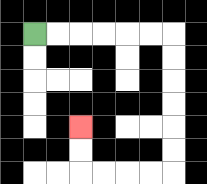{'start': '[1, 1]', 'end': '[3, 5]', 'path_directions': 'R,R,R,R,R,R,D,D,D,D,D,D,L,L,L,L,U,U', 'path_coordinates': '[[1, 1], [2, 1], [3, 1], [4, 1], [5, 1], [6, 1], [7, 1], [7, 2], [7, 3], [7, 4], [7, 5], [7, 6], [7, 7], [6, 7], [5, 7], [4, 7], [3, 7], [3, 6], [3, 5]]'}